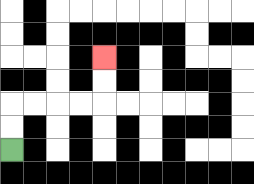{'start': '[0, 6]', 'end': '[4, 2]', 'path_directions': 'U,U,R,R,R,R,U,U', 'path_coordinates': '[[0, 6], [0, 5], [0, 4], [1, 4], [2, 4], [3, 4], [4, 4], [4, 3], [4, 2]]'}